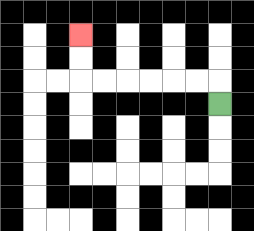{'start': '[9, 4]', 'end': '[3, 1]', 'path_directions': 'U,L,L,L,L,L,L,U,U', 'path_coordinates': '[[9, 4], [9, 3], [8, 3], [7, 3], [6, 3], [5, 3], [4, 3], [3, 3], [3, 2], [3, 1]]'}